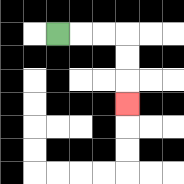{'start': '[2, 1]', 'end': '[5, 4]', 'path_directions': 'R,R,R,D,D,D', 'path_coordinates': '[[2, 1], [3, 1], [4, 1], [5, 1], [5, 2], [5, 3], [5, 4]]'}